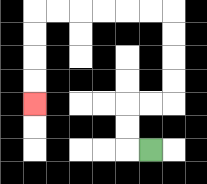{'start': '[6, 6]', 'end': '[1, 4]', 'path_directions': 'L,U,U,R,R,U,U,U,U,L,L,L,L,L,L,D,D,D,D', 'path_coordinates': '[[6, 6], [5, 6], [5, 5], [5, 4], [6, 4], [7, 4], [7, 3], [7, 2], [7, 1], [7, 0], [6, 0], [5, 0], [4, 0], [3, 0], [2, 0], [1, 0], [1, 1], [1, 2], [1, 3], [1, 4]]'}